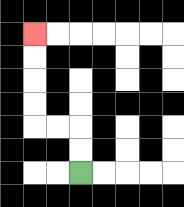{'start': '[3, 7]', 'end': '[1, 1]', 'path_directions': 'U,U,L,L,U,U,U,U', 'path_coordinates': '[[3, 7], [3, 6], [3, 5], [2, 5], [1, 5], [1, 4], [1, 3], [1, 2], [1, 1]]'}